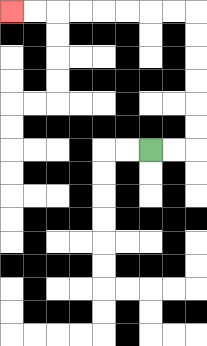{'start': '[6, 6]', 'end': '[0, 0]', 'path_directions': 'R,R,U,U,U,U,U,U,L,L,L,L,L,L,L,L', 'path_coordinates': '[[6, 6], [7, 6], [8, 6], [8, 5], [8, 4], [8, 3], [8, 2], [8, 1], [8, 0], [7, 0], [6, 0], [5, 0], [4, 0], [3, 0], [2, 0], [1, 0], [0, 0]]'}